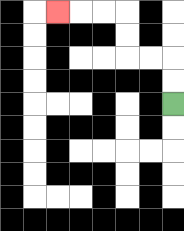{'start': '[7, 4]', 'end': '[2, 0]', 'path_directions': 'U,U,L,L,U,U,L,L,L', 'path_coordinates': '[[7, 4], [7, 3], [7, 2], [6, 2], [5, 2], [5, 1], [5, 0], [4, 0], [3, 0], [2, 0]]'}